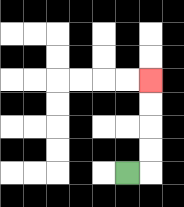{'start': '[5, 7]', 'end': '[6, 3]', 'path_directions': 'R,U,U,U,U', 'path_coordinates': '[[5, 7], [6, 7], [6, 6], [6, 5], [6, 4], [6, 3]]'}